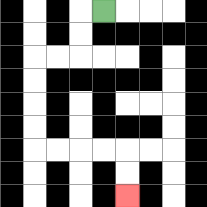{'start': '[4, 0]', 'end': '[5, 8]', 'path_directions': 'L,D,D,L,L,D,D,D,D,R,R,R,R,D,D', 'path_coordinates': '[[4, 0], [3, 0], [3, 1], [3, 2], [2, 2], [1, 2], [1, 3], [1, 4], [1, 5], [1, 6], [2, 6], [3, 6], [4, 6], [5, 6], [5, 7], [5, 8]]'}